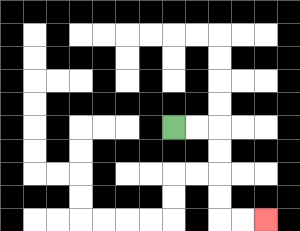{'start': '[7, 5]', 'end': '[11, 9]', 'path_directions': 'R,R,D,D,D,D,R,R', 'path_coordinates': '[[7, 5], [8, 5], [9, 5], [9, 6], [9, 7], [9, 8], [9, 9], [10, 9], [11, 9]]'}